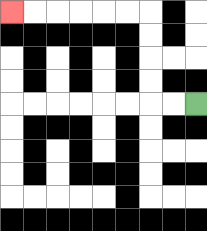{'start': '[8, 4]', 'end': '[0, 0]', 'path_directions': 'L,L,U,U,U,U,L,L,L,L,L,L', 'path_coordinates': '[[8, 4], [7, 4], [6, 4], [6, 3], [6, 2], [6, 1], [6, 0], [5, 0], [4, 0], [3, 0], [2, 0], [1, 0], [0, 0]]'}